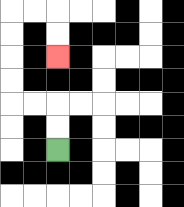{'start': '[2, 6]', 'end': '[2, 2]', 'path_directions': 'U,U,L,L,U,U,U,U,R,R,D,D', 'path_coordinates': '[[2, 6], [2, 5], [2, 4], [1, 4], [0, 4], [0, 3], [0, 2], [0, 1], [0, 0], [1, 0], [2, 0], [2, 1], [2, 2]]'}